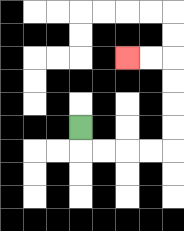{'start': '[3, 5]', 'end': '[5, 2]', 'path_directions': 'D,R,R,R,R,U,U,U,U,L,L', 'path_coordinates': '[[3, 5], [3, 6], [4, 6], [5, 6], [6, 6], [7, 6], [7, 5], [7, 4], [7, 3], [7, 2], [6, 2], [5, 2]]'}